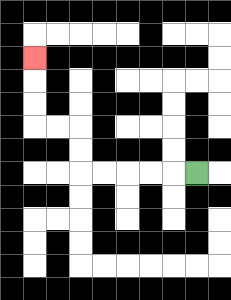{'start': '[8, 7]', 'end': '[1, 2]', 'path_directions': 'L,L,L,L,L,U,U,L,L,U,U,U', 'path_coordinates': '[[8, 7], [7, 7], [6, 7], [5, 7], [4, 7], [3, 7], [3, 6], [3, 5], [2, 5], [1, 5], [1, 4], [1, 3], [1, 2]]'}